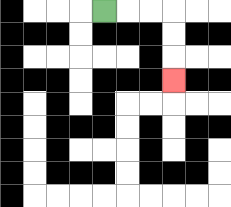{'start': '[4, 0]', 'end': '[7, 3]', 'path_directions': 'R,R,R,D,D,D', 'path_coordinates': '[[4, 0], [5, 0], [6, 0], [7, 0], [7, 1], [7, 2], [7, 3]]'}